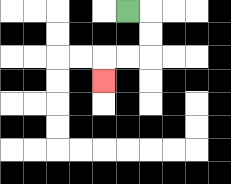{'start': '[5, 0]', 'end': '[4, 3]', 'path_directions': 'R,D,D,L,L,D', 'path_coordinates': '[[5, 0], [6, 0], [6, 1], [6, 2], [5, 2], [4, 2], [4, 3]]'}